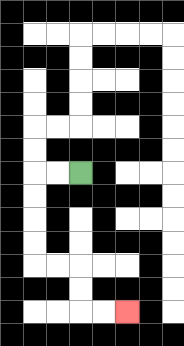{'start': '[3, 7]', 'end': '[5, 13]', 'path_directions': 'L,L,D,D,D,D,R,R,D,D,R,R', 'path_coordinates': '[[3, 7], [2, 7], [1, 7], [1, 8], [1, 9], [1, 10], [1, 11], [2, 11], [3, 11], [3, 12], [3, 13], [4, 13], [5, 13]]'}